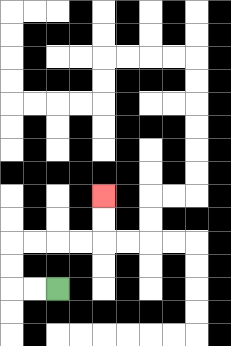{'start': '[2, 12]', 'end': '[4, 8]', 'path_directions': 'L,L,U,U,R,R,R,R,U,U', 'path_coordinates': '[[2, 12], [1, 12], [0, 12], [0, 11], [0, 10], [1, 10], [2, 10], [3, 10], [4, 10], [4, 9], [4, 8]]'}